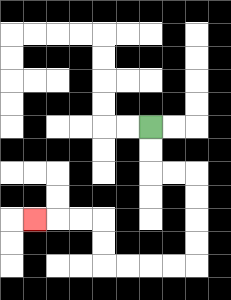{'start': '[6, 5]', 'end': '[1, 9]', 'path_directions': 'D,D,R,R,D,D,D,D,L,L,L,L,U,U,L,L,L', 'path_coordinates': '[[6, 5], [6, 6], [6, 7], [7, 7], [8, 7], [8, 8], [8, 9], [8, 10], [8, 11], [7, 11], [6, 11], [5, 11], [4, 11], [4, 10], [4, 9], [3, 9], [2, 9], [1, 9]]'}